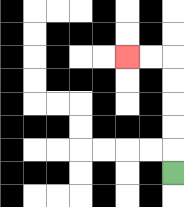{'start': '[7, 7]', 'end': '[5, 2]', 'path_directions': 'U,U,U,U,U,L,L', 'path_coordinates': '[[7, 7], [7, 6], [7, 5], [7, 4], [7, 3], [7, 2], [6, 2], [5, 2]]'}